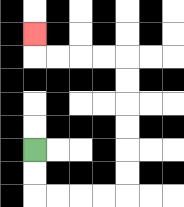{'start': '[1, 6]', 'end': '[1, 1]', 'path_directions': 'D,D,R,R,R,R,U,U,U,U,U,U,L,L,L,L,U', 'path_coordinates': '[[1, 6], [1, 7], [1, 8], [2, 8], [3, 8], [4, 8], [5, 8], [5, 7], [5, 6], [5, 5], [5, 4], [5, 3], [5, 2], [4, 2], [3, 2], [2, 2], [1, 2], [1, 1]]'}